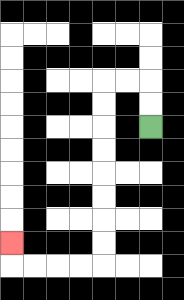{'start': '[6, 5]', 'end': '[0, 10]', 'path_directions': 'U,U,L,L,D,D,D,D,D,D,D,D,L,L,L,L,U', 'path_coordinates': '[[6, 5], [6, 4], [6, 3], [5, 3], [4, 3], [4, 4], [4, 5], [4, 6], [4, 7], [4, 8], [4, 9], [4, 10], [4, 11], [3, 11], [2, 11], [1, 11], [0, 11], [0, 10]]'}